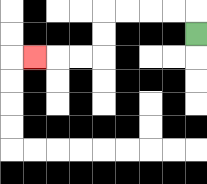{'start': '[8, 1]', 'end': '[1, 2]', 'path_directions': 'U,L,L,L,L,D,D,L,L,L', 'path_coordinates': '[[8, 1], [8, 0], [7, 0], [6, 0], [5, 0], [4, 0], [4, 1], [4, 2], [3, 2], [2, 2], [1, 2]]'}